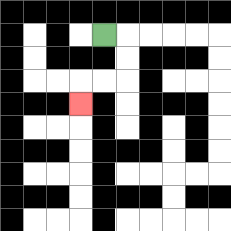{'start': '[4, 1]', 'end': '[3, 4]', 'path_directions': 'R,D,D,L,L,D', 'path_coordinates': '[[4, 1], [5, 1], [5, 2], [5, 3], [4, 3], [3, 3], [3, 4]]'}